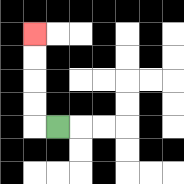{'start': '[2, 5]', 'end': '[1, 1]', 'path_directions': 'L,U,U,U,U', 'path_coordinates': '[[2, 5], [1, 5], [1, 4], [1, 3], [1, 2], [1, 1]]'}